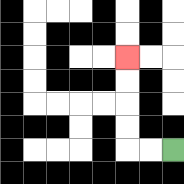{'start': '[7, 6]', 'end': '[5, 2]', 'path_directions': 'L,L,U,U,U,U', 'path_coordinates': '[[7, 6], [6, 6], [5, 6], [5, 5], [5, 4], [5, 3], [5, 2]]'}